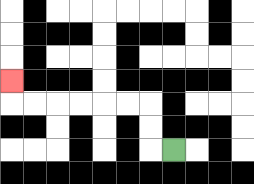{'start': '[7, 6]', 'end': '[0, 3]', 'path_directions': 'L,U,U,L,L,L,L,L,L,U', 'path_coordinates': '[[7, 6], [6, 6], [6, 5], [6, 4], [5, 4], [4, 4], [3, 4], [2, 4], [1, 4], [0, 4], [0, 3]]'}